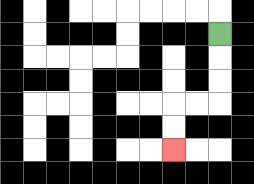{'start': '[9, 1]', 'end': '[7, 6]', 'path_directions': 'D,D,D,L,L,D,D', 'path_coordinates': '[[9, 1], [9, 2], [9, 3], [9, 4], [8, 4], [7, 4], [7, 5], [7, 6]]'}